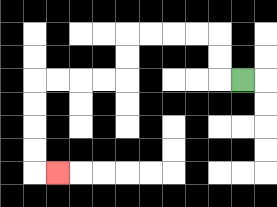{'start': '[10, 3]', 'end': '[2, 7]', 'path_directions': 'L,U,U,L,L,L,L,D,D,L,L,L,L,D,D,D,D,R', 'path_coordinates': '[[10, 3], [9, 3], [9, 2], [9, 1], [8, 1], [7, 1], [6, 1], [5, 1], [5, 2], [5, 3], [4, 3], [3, 3], [2, 3], [1, 3], [1, 4], [1, 5], [1, 6], [1, 7], [2, 7]]'}